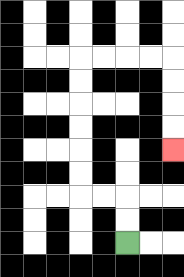{'start': '[5, 10]', 'end': '[7, 6]', 'path_directions': 'U,U,L,L,U,U,U,U,U,U,R,R,R,R,D,D,D,D', 'path_coordinates': '[[5, 10], [5, 9], [5, 8], [4, 8], [3, 8], [3, 7], [3, 6], [3, 5], [3, 4], [3, 3], [3, 2], [4, 2], [5, 2], [6, 2], [7, 2], [7, 3], [7, 4], [7, 5], [7, 6]]'}